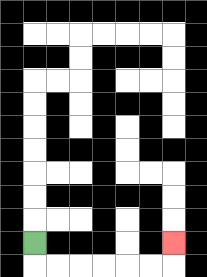{'start': '[1, 10]', 'end': '[7, 10]', 'path_directions': 'D,R,R,R,R,R,R,U', 'path_coordinates': '[[1, 10], [1, 11], [2, 11], [3, 11], [4, 11], [5, 11], [6, 11], [7, 11], [7, 10]]'}